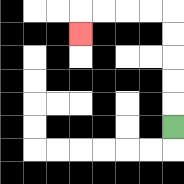{'start': '[7, 5]', 'end': '[3, 1]', 'path_directions': 'U,U,U,U,U,L,L,L,L,D', 'path_coordinates': '[[7, 5], [7, 4], [7, 3], [7, 2], [7, 1], [7, 0], [6, 0], [5, 0], [4, 0], [3, 0], [3, 1]]'}